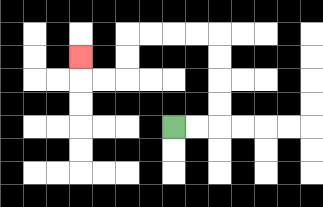{'start': '[7, 5]', 'end': '[3, 2]', 'path_directions': 'R,R,U,U,U,U,L,L,L,L,D,D,L,L,U', 'path_coordinates': '[[7, 5], [8, 5], [9, 5], [9, 4], [9, 3], [9, 2], [9, 1], [8, 1], [7, 1], [6, 1], [5, 1], [5, 2], [5, 3], [4, 3], [3, 3], [3, 2]]'}